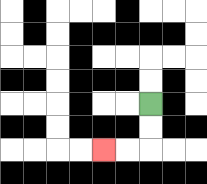{'start': '[6, 4]', 'end': '[4, 6]', 'path_directions': 'D,D,L,L', 'path_coordinates': '[[6, 4], [6, 5], [6, 6], [5, 6], [4, 6]]'}